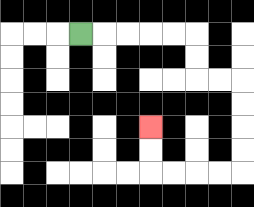{'start': '[3, 1]', 'end': '[6, 5]', 'path_directions': 'R,R,R,R,R,D,D,R,R,D,D,D,D,L,L,L,L,U,U', 'path_coordinates': '[[3, 1], [4, 1], [5, 1], [6, 1], [7, 1], [8, 1], [8, 2], [8, 3], [9, 3], [10, 3], [10, 4], [10, 5], [10, 6], [10, 7], [9, 7], [8, 7], [7, 7], [6, 7], [6, 6], [6, 5]]'}